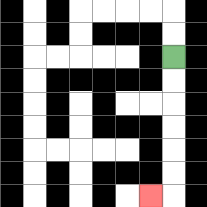{'start': '[7, 2]', 'end': '[6, 8]', 'path_directions': 'D,D,D,D,D,D,L', 'path_coordinates': '[[7, 2], [7, 3], [7, 4], [7, 5], [7, 6], [7, 7], [7, 8], [6, 8]]'}